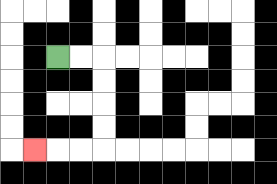{'start': '[2, 2]', 'end': '[1, 6]', 'path_directions': 'R,R,D,D,D,D,L,L,L', 'path_coordinates': '[[2, 2], [3, 2], [4, 2], [4, 3], [4, 4], [4, 5], [4, 6], [3, 6], [2, 6], [1, 6]]'}